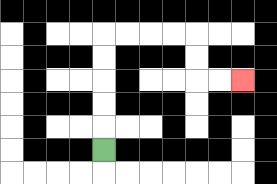{'start': '[4, 6]', 'end': '[10, 3]', 'path_directions': 'U,U,U,U,U,R,R,R,R,D,D,R,R', 'path_coordinates': '[[4, 6], [4, 5], [4, 4], [4, 3], [4, 2], [4, 1], [5, 1], [6, 1], [7, 1], [8, 1], [8, 2], [8, 3], [9, 3], [10, 3]]'}